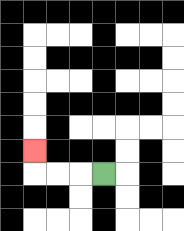{'start': '[4, 7]', 'end': '[1, 6]', 'path_directions': 'L,L,L,U', 'path_coordinates': '[[4, 7], [3, 7], [2, 7], [1, 7], [1, 6]]'}